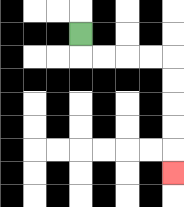{'start': '[3, 1]', 'end': '[7, 7]', 'path_directions': 'D,R,R,R,R,D,D,D,D,D', 'path_coordinates': '[[3, 1], [3, 2], [4, 2], [5, 2], [6, 2], [7, 2], [7, 3], [7, 4], [7, 5], [7, 6], [7, 7]]'}